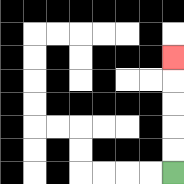{'start': '[7, 7]', 'end': '[7, 2]', 'path_directions': 'U,U,U,U,U', 'path_coordinates': '[[7, 7], [7, 6], [7, 5], [7, 4], [7, 3], [7, 2]]'}